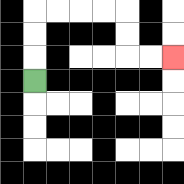{'start': '[1, 3]', 'end': '[7, 2]', 'path_directions': 'U,U,U,R,R,R,R,D,D,R,R', 'path_coordinates': '[[1, 3], [1, 2], [1, 1], [1, 0], [2, 0], [3, 0], [4, 0], [5, 0], [5, 1], [5, 2], [6, 2], [7, 2]]'}